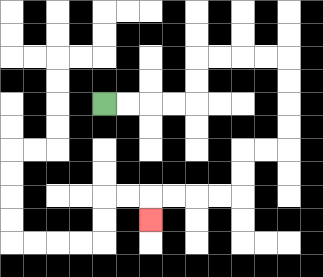{'start': '[4, 4]', 'end': '[6, 9]', 'path_directions': 'R,R,R,R,U,U,R,R,R,R,D,D,D,D,L,L,D,D,L,L,L,L,D', 'path_coordinates': '[[4, 4], [5, 4], [6, 4], [7, 4], [8, 4], [8, 3], [8, 2], [9, 2], [10, 2], [11, 2], [12, 2], [12, 3], [12, 4], [12, 5], [12, 6], [11, 6], [10, 6], [10, 7], [10, 8], [9, 8], [8, 8], [7, 8], [6, 8], [6, 9]]'}